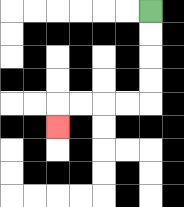{'start': '[6, 0]', 'end': '[2, 5]', 'path_directions': 'D,D,D,D,L,L,L,L,D', 'path_coordinates': '[[6, 0], [6, 1], [6, 2], [6, 3], [6, 4], [5, 4], [4, 4], [3, 4], [2, 4], [2, 5]]'}